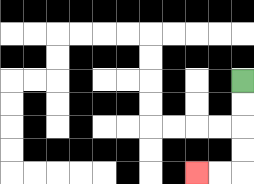{'start': '[10, 3]', 'end': '[8, 7]', 'path_directions': 'D,D,D,D,L,L', 'path_coordinates': '[[10, 3], [10, 4], [10, 5], [10, 6], [10, 7], [9, 7], [8, 7]]'}